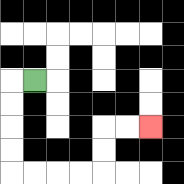{'start': '[1, 3]', 'end': '[6, 5]', 'path_directions': 'L,D,D,D,D,R,R,R,R,U,U,R,R', 'path_coordinates': '[[1, 3], [0, 3], [0, 4], [0, 5], [0, 6], [0, 7], [1, 7], [2, 7], [3, 7], [4, 7], [4, 6], [4, 5], [5, 5], [6, 5]]'}